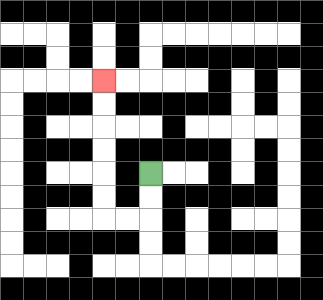{'start': '[6, 7]', 'end': '[4, 3]', 'path_directions': 'D,D,L,L,U,U,U,U,U,U', 'path_coordinates': '[[6, 7], [6, 8], [6, 9], [5, 9], [4, 9], [4, 8], [4, 7], [4, 6], [4, 5], [4, 4], [4, 3]]'}